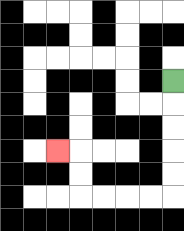{'start': '[7, 3]', 'end': '[2, 6]', 'path_directions': 'D,D,D,D,D,L,L,L,L,U,U,L', 'path_coordinates': '[[7, 3], [7, 4], [7, 5], [7, 6], [7, 7], [7, 8], [6, 8], [5, 8], [4, 8], [3, 8], [3, 7], [3, 6], [2, 6]]'}